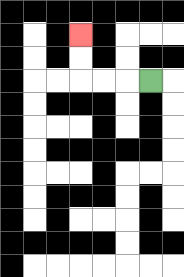{'start': '[6, 3]', 'end': '[3, 1]', 'path_directions': 'L,L,L,U,U', 'path_coordinates': '[[6, 3], [5, 3], [4, 3], [3, 3], [3, 2], [3, 1]]'}